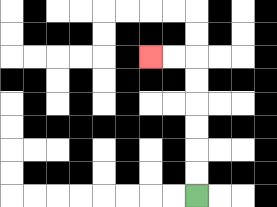{'start': '[8, 8]', 'end': '[6, 2]', 'path_directions': 'U,U,U,U,U,U,L,L', 'path_coordinates': '[[8, 8], [8, 7], [8, 6], [8, 5], [8, 4], [8, 3], [8, 2], [7, 2], [6, 2]]'}